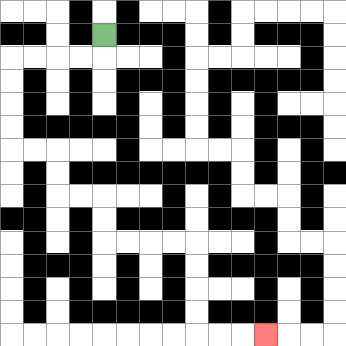{'start': '[4, 1]', 'end': '[11, 14]', 'path_directions': 'D,L,L,L,L,D,D,D,D,R,R,D,D,R,R,D,D,R,R,R,R,D,D,D,D,R,R,R', 'path_coordinates': '[[4, 1], [4, 2], [3, 2], [2, 2], [1, 2], [0, 2], [0, 3], [0, 4], [0, 5], [0, 6], [1, 6], [2, 6], [2, 7], [2, 8], [3, 8], [4, 8], [4, 9], [4, 10], [5, 10], [6, 10], [7, 10], [8, 10], [8, 11], [8, 12], [8, 13], [8, 14], [9, 14], [10, 14], [11, 14]]'}